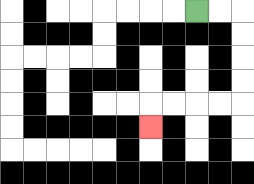{'start': '[8, 0]', 'end': '[6, 5]', 'path_directions': 'R,R,D,D,D,D,L,L,L,L,D', 'path_coordinates': '[[8, 0], [9, 0], [10, 0], [10, 1], [10, 2], [10, 3], [10, 4], [9, 4], [8, 4], [7, 4], [6, 4], [6, 5]]'}